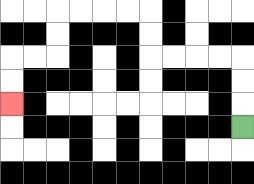{'start': '[10, 5]', 'end': '[0, 4]', 'path_directions': 'U,U,U,L,L,L,L,U,U,L,L,L,L,D,D,L,L,D,D', 'path_coordinates': '[[10, 5], [10, 4], [10, 3], [10, 2], [9, 2], [8, 2], [7, 2], [6, 2], [6, 1], [6, 0], [5, 0], [4, 0], [3, 0], [2, 0], [2, 1], [2, 2], [1, 2], [0, 2], [0, 3], [0, 4]]'}